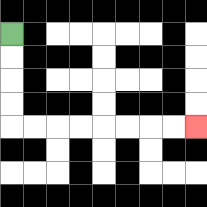{'start': '[0, 1]', 'end': '[8, 5]', 'path_directions': 'D,D,D,D,R,R,R,R,R,R,R,R', 'path_coordinates': '[[0, 1], [0, 2], [0, 3], [0, 4], [0, 5], [1, 5], [2, 5], [3, 5], [4, 5], [5, 5], [6, 5], [7, 5], [8, 5]]'}